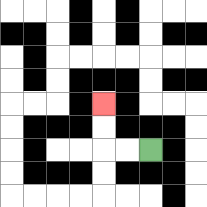{'start': '[6, 6]', 'end': '[4, 4]', 'path_directions': 'L,L,U,U', 'path_coordinates': '[[6, 6], [5, 6], [4, 6], [4, 5], [4, 4]]'}